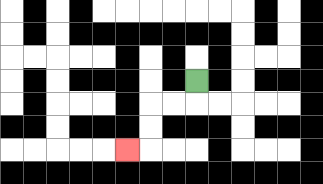{'start': '[8, 3]', 'end': '[5, 6]', 'path_directions': 'D,L,L,D,D,L', 'path_coordinates': '[[8, 3], [8, 4], [7, 4], [6, 4], [6, 5], [6, 6], [5, 6]]'}